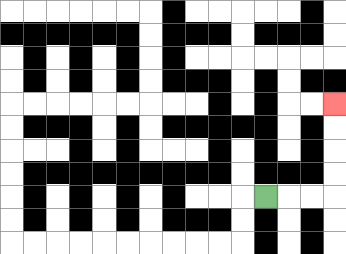{'start': '[11, 8]', 'end': '[14, 4]', 'path_directions': 'R,R,R,U,U,U,U', 'path_coordinates': '[[11, 8], [12, 8], [13, 8], [14, 8], [14, 7], [14, 6], [14, 5], [14, 4]]'}